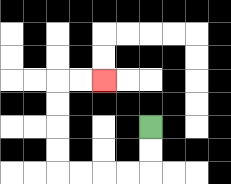{'start': '[6, 5]', 'end': '[4, 3]', 'path_directions': 'D,D,L,L,L,L,U,U,U,U,R,R', 'path_coordinates': '[[6, 5], [6, 6], [6, 7], [5, 7], [4, 7], [3, 7], [2, 7], [2, 6], [2, 5], [2, 4], [2, 3], [3, 3], [4, 3]]'}